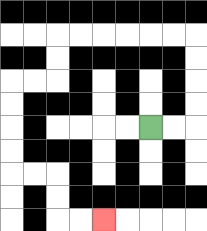{'start': '[6, 5]', 'end': '[4, 9]', 'path_directions': 'R,R,U,U,U,U,L,L,L,L,L,L,D,D,L,L,D,D,D,D,R,R,D,D,R,R', 'path_coordinates': '[[6, 5], [7, 5], [8, 5], [8, 4], [8, 3], [8, 2], [8, 1], [7, 1], [6, 1], [5, 1], [4, 1], [3, 1], [2, 1], [2, 2], [2, 3], [1, 3], [0, 3], [0, 4], [0, 5], [0, 6], [0, 7], [1, 7], [2, 7], [2, 8], [2, 9], [3, 9], [4, 9]]'}